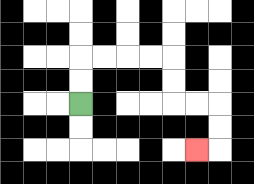{'start': '[3, 4]', 'end': '[8, 6]', 'path_directions': 'U,U,R,R,R,R,D,D,R,R,D,D,L', 'path_coordinates': '[[3, 4], [3, 3], [3, 2], [4, 2], [5, 2], [6, 2], [7, 2], [7, 3], [7, 4], [8, 4], [9, 4], [9, 5], [9, 6], [8, 6]]'}